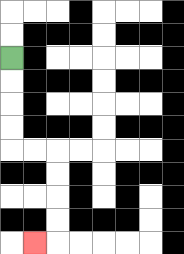{'start': '[0, 2]', 'end': '[1, 10]', 'path_directions': 'D,D,D,D,R,R,D,D,D,D,L', 'path_coordinates': '[[0, 2], [0, 3], [0, 4], [0, 5], [0, 6], [1, 6], [2, 6], [2, 7], [2, 8], [2, 9], [2, 10], [1, 10]]'}